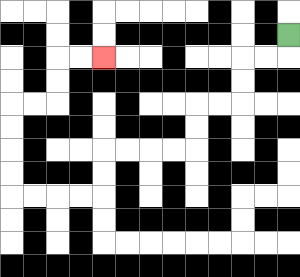{'start': '[12, 1]', 'end': '[4, 2]', 'path_directions': 'D,L,L,D,D,L,L,D,D,L,L,L,L,D,D,L,L,L,L,U,U,U,U,R,R,U,U,R,R', 'path_coordinates': '[[12, 1], [12, 2], [11, 2], [10, 2], [10, 3], [10, 4], [9, 4], [8, 4], [8, 5], [8, 6], [7, 6], [6, 6], [5, 6], [4, 6], [4, 7], [4, 8], [3, 8], [2, 8], [1, 8], [0, 8], [0, 7], [0, 6], [0, 5], [0, 4], [1, 4], [2, 4], [2, 3], [2, 2], [3, 2], [4, 2]]'}